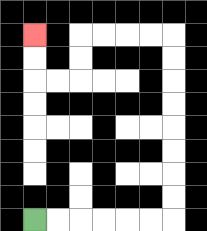{'start': '[1, 9]', 'end': '[1, 1]', 'path_directions': 'R,R,R,R,R,R,U,U,U,U,U,U,U,U,L,L,L,L,D,D,L,L,U,U', 'path_coordinates': '[[1, 9], [2, 9], [3, 9], [4, 9], [5, 9], [6, 9], [7, 9], [7, 8], [7, 7], [7, 6], [7, 5], [7, 4], [7, 3], [7, 2], [7, 1], [6, 1], [5, 1], [4, 1], [3, 1], [3, 2], [3, 3], [2, 3], [1, 3], [1, 2], [1, 1]]'}